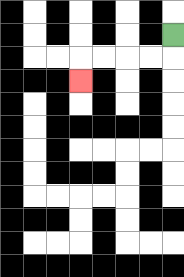{'start': '[7, 1]', 'end': '[3, 3]', 'path_directions': 'D,L,L,L,L,D', 'path_coordinates': '[[7, 1], [7, 2], [6, 2], [5, 2], [4, 2], [3, 2], [3, 3]]'}